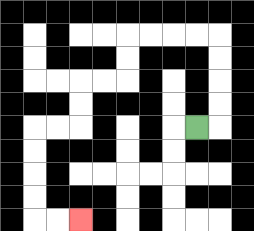{'start': '[8, 5]', 'end': '[3, 9]', 'path_directions': 'R,U,U,U,U,L,L,L,L,D,D,L,L,D,D,L,L,D,D,D,D,R,R', 'path_coordinates': '[[8, 5], [9, 5], [9, 4], [9, 3], [9, 2], [9, 1], [8, 1], [7, 1], [6, 1], [5, 1], [5, 2], [5, 3], [4, 3], [3, 3], [3, 4], [3, 5], [2, 5], [1, 5], [1, 6], [1, 7], [1, 8], [1, 9], [2, 9], [3, 9]]'}